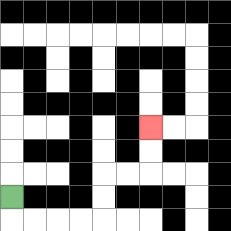{'start': '[0, 8]', 'end': '[6, 5]', 'path_directions': 'D,R,R,R,R,U,U,R,R,U,U', 'path_coordinates': '[[0, 8], [0, 9], [1, 9], [2, 9], [3, 9], [4, 9], [4, 8], [4, 7], [5, 7], [6, 7], [6, 6], [6, 5]]'}